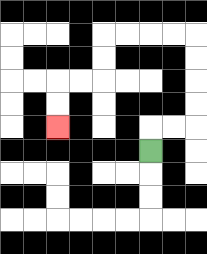{'start': '[6, 6]', 'end': '[2, 5]', 'path_directions': 'U,R,R,U,U,U,U,L,L,L,L,D,D,L,L,D,D', 'path_coordinates': '[[6, 6], [6, 5], [7, 5], [8, 5], [8, 4], [8, 3], [8, 2], [8, 1], [7, 1], [6, 1], [5, 1], [4, 1], [4, 2], [4, 3], [3, 3], [2, 3], [2, 4], [2, 5]]'}